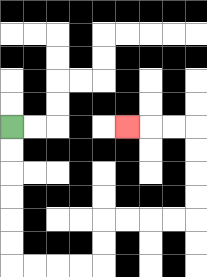{'start': '[0, 5]', 'end': '[5, 5]', 'path_directions': 'D,D,D,D,D,D,R,R,R,R,U,U,R,R,R,R,U,U,U,U,L,L,L', 'path_coordinates': '[[0, 5], [0, 6], [0, 7], [0, 8], [0, 9], [0, 10], [0, 11], [1, 11], [2, 11], [3, 11], [4, 11], [4, 10], [4, 9], [5, 9], [6, 9], [7, 9], [8, 9], [8, 8], [8, 7], [8, 6], [8, 5], [7, 5], [6, 5], [5, 5]]'}